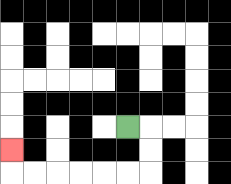{'start': '[5, 5]', 'end': '[0, 6]', 'path_directions': 'R,D,D,L,L,L,L,L,L,U', 'path_coordinates': '[[5, 5], [6, 5], [6, 6], [6, 7], [5, 7], [4, 7], [3, 7], [2, 7], [1, 7], [0, 7], [0, 6]]'}